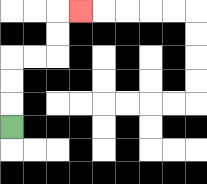{'start': '[0, 5]', 'end': '[3, 0]', 'path_directions': 'U,U,U,R,R,U,U,R', 'path_coordinates': '[[0, 5], [0, 4], [0, 3], [0, 2], [1, 2], [2, 2], [2, 1], [2, 0], [3, 0]]'}